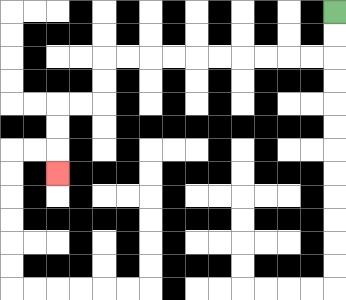{'start': '[14, 0]', 'end': '[2, 7]', 'path_directions': 'D,D,L,L,L,L,L,L,L,L,L,L,D,D,L,L,D,D,D', 'path_coordinates': '[[14, 0], [14, 1], [14, 2], [13, 2], [12, 2], [11, 2], [10, 2], [9, 2], [8, 2], [7, 2], [6, 2], [5, 2], [4, 2], [4, 3], [4, 4], [3, 4], [2, 4], [2, 5], [2, 6], [2, 7]]'}